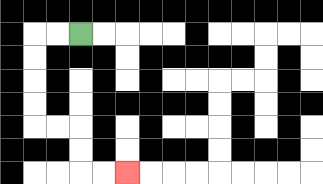{'start': '[3, 1]', 'end': '[5, 7]', 'path_directions': 'L,L,D,D,D,D,R,R,D,D,R,R', 'path_coordinates': '[[3, 1], [2, 1], [1, 1], [1, 2], [1, 3], [1, 4], [1, 5], [2, 5], [3, 5], [3, 6], [3, 7], [4, 7], [5, 7]]'}